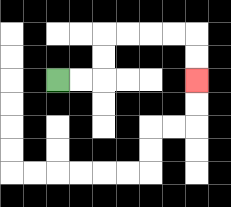{'start': '[2, 3]', 'end': '[8, 3]', 'path_directions': 'R,R,U,U,R,R,R,R,D,D', 'path_coordinates': '[[2, 3], [3, 3], [4, 3], [4, 2], [4, 1], [5, 1], [6, 1], [7, 1], [8, 1], [8, 2], [8, 3]]'}